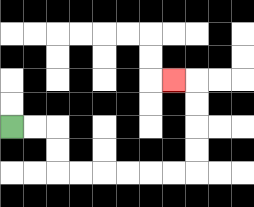{'start': '[0, 5]', 'end': '[7, 3]', 'path_directions': 'R,R,D,D,R,R,R,R,R,R,U,U,U,U,L', 'path_coordinates': '[[0, 5], [1, 5], [2, 5], [2, 6], [2, 7], [3, 7], [4, 7], [5, 7], [6, 7], [7, 7], [8, 7], [8, 6], [8, 5], [8, 4], [8, 3], [7, 3]]'}